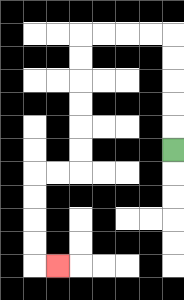{'start': '[7, 6]', 'end': '[2, 11]', 'path_directions': 'U,U,U,U,U,L,L,L,L,D,D,D,D,D,D,L,L,D,D,D,D,R', 'path_coordinates': '[[7, 6], [7, 5], [7, 4], [7, 3], [7, 2], [7, 1], [6, 1], [5, 1], [4, 1], [3, 1], [3, 2], [3, 3], [3, 4], [3, 5], [3, 6], [3, 7], [2, 7], [1, 7], [1, 8], [1, 9], [1, 10], [1, 11], [2, 11]]'}